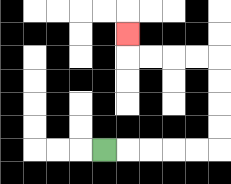{'start': '[4, 6]', 'end': '[5, 1]', 'path_directions': 'R,R,R,R,R,U,U,U,U,L,L,L,L,U', 'path_coordinates': '[[4, 6], [5, 6], [6, 6], [7, 6], [8, 6], [9, 6], [9, 5], [9, 4], [9, 3], [9, 2], [8, 2], [7, 2], [6, 2], [5, 2], [5, 1]]'}